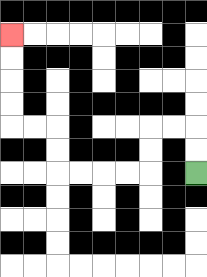{'start': '[8, 7]', 'end': '[0, 1]', 'path_directions': 'U,U,L,L,D,D,L,L,L,L,U,U,L,L,U,U,U,U', 'path_coordinates': '[[8, 7], [8, 6], [8, 5], [7, 5], [6, 5], [6, 6], [6, 7], [5, 7], [4, 7], [3, 7], [2, 7], [2, 6], [2, 5], [1, 5], [0, 5], [0, 4], [0, 3], [0, 2], [0, 1]]'}